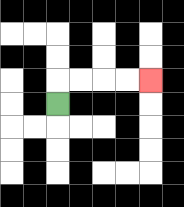{'start': '[2, 4]', 'end': '[6, 3]', 'path_directions': 'U,R,R,R,R', 'path_coordinates': '[[2, 4], [2, 3], [3, 3], [4, 3], [5, 3], [6, 3]]'}